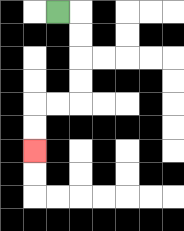{'start': '[2, 0]', 'end': '[1, 6]', 'path_directions': 'R,D,D,D,D,L,L,D,D', 'path_coordinates': '[[2, 0], [3, 0], [3, 1], [3, 2], [3, 3], [3, 4], [2, 4], [1, 4], [1, 5], [1, 6]]'}